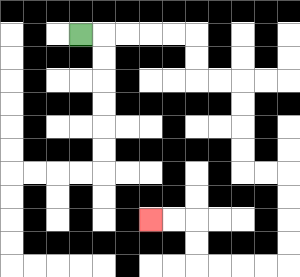{'start': '[3, 1]', 'end': '[6, 9]', 'path_directions': 'R,R,R,R,R,D,D,R,R,D,D,D,D,R,R,D,D,D,D,L,L,L,L,U,U,L,L', 'path_coordinates': '[[3, 1], [4, 1], [5, 1], [6, 1], [7, 1], [8, 1], [8, 2], [8, 3], [9, 3], [10, 3], [10, 4], [10, 5], [10, 6], [10, 7], [11, 7], [12, 7], [12, 8], [12, 9], [12, 10], [12, 11], [11, 11], [10, 11], [9, 11], [8, 11], [8, 10], [8, 9], [7, 9], [6, 9]]'}